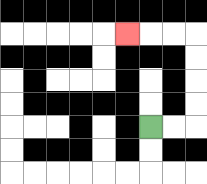{'start': '[6, 5]', 'end': '[5, 1]', 'path_directions': 'R,R,U,U,U,U,L,L,L', 'path_coordinates': '[[6, 5], [7, 5], [8, 5], [8, 4], [8, 3], [8, 2], [8, 1], [7, 1], [6, 1], [5, 1]]'}